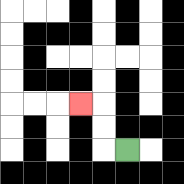{'start': '[5, 6]', 'end': '[3, 4]', 'path_directions': 'L,U,U,L', 'path_coordinates': '[[5, 6], [4, 6], [4, 5], [4, 4], [3, 4]]'}